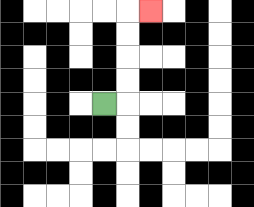{'start': '[4, 4]', 'end': '[6, 0]', 'path_directions': 'R,U,U,U,U,R', 'path_coordinates': '[[4, 4], [5, 4], [5, 3], [5, 2], [5, 1], [5, 0], [6, 0]]'}